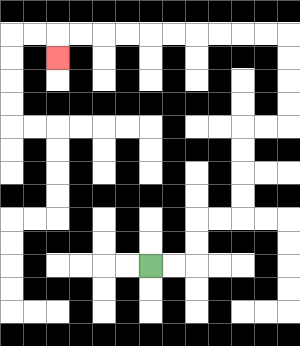{'start': '[6, 11]', 'end': '[2, 2]', 'path_directions': 'R,R,U,U,R,R,U,U,U,U,R,R,U,U,U,U,L,L,L,L,L,L,L,L,L,L,D', 'path_coordinates': '[[6, 11], [7, 11], [8, 11], [8, 10], [8, 9], [9, 9], [10, 9], [10, 8], [10, 7], [10, 6], [10, 5], [11, 5], [12, 5], [12, 4], [12, 3], [12, 2], [12, 1], [11, 1], [10, 1], [9, 1], [8, 1], [7, 1], [6, 1], [5, 1], [4, 1], [3, 1], [2, 1], [2, 2]]'}